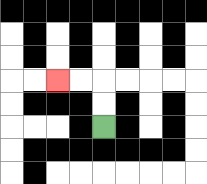{'start': '[4, 5]', 'end': '[2, 3]', 'path_directions': 'U,U,L,L', 'path_coordinates': '[[4, 5], [4, 4], [4, 3], [3, 3], [2, 3]]'}